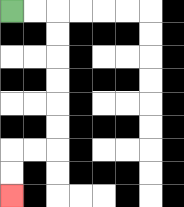{'start': '[0, 0]', 'end': '[0, 8]', 'path_directions': 'R,R,D,D,D,D,D,D,L,L,D,D', 'path_coordinates': '[[0, 0], [1, 0], [2, 0], [2, 1], [2, 2], [2, 3], [2, 4], [2, 5], [2, 6], [1, 6], [0, 6], [0, 7], [0, 8]]'}